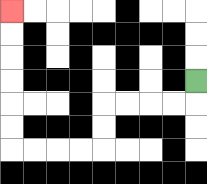{'start': '[8, 3]', 'end': '[0, 0]', 'path_directions': 'D,L,L,L,L,D,D,L,L,L,L,U,U,U,U,U,U', 'path_coordinates': '[[8, 3], [8, 4], [7, 4], [6, 4], [5, 4], [4, 4], [4, 5], [4, 6], [3, 6], [2, 6], [1, 6], [0, 6], [0, 5], [0, 4], [0, 3], [0, 2], [0, 1], [0, 0]]'}